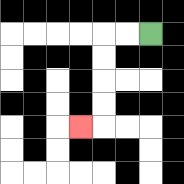{'start': '[6, 1]', 'end': '[3, 5]', 'path_directions': 'L,L,D,D,D,D,L', 'path_coordinates': '[[6, 1], [5, 1], [4, 1], [4, 2], [4, 3], [4, 4], [4, 5], [3, 5]]'}